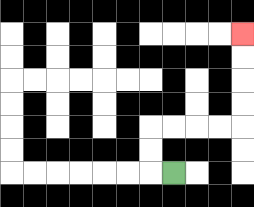{'start': '[7, 7]', 'end': '[10, 1]', 'path_directions': 'L,U,U,R,R,R,R,U,U,U,U', 'path_coordinates': '[[7, 7], [6, 7], [6, 6], [6, 5], [7, 5], [8, 5], [9, 5], [10, 5], [10, 4], [10, 3], [10, 2], [10, 1]]'}